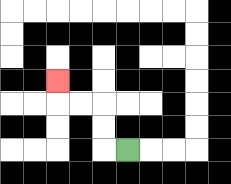{'start': '[5, 6]', 'end': '[2, 3]', 'path_directions': 'L,U,U,L,L,U', 'path_coordinates': '[[5, 6], [4, 6], [4, 5], [4, 4], [3, 4], [2, 4], [2, 3]]'}